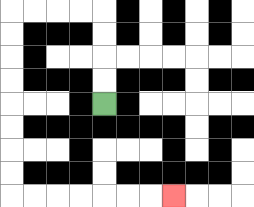{'start': '[4, 4]', 'end': '[7, 8]', 'path_directions': 'U,U,U,U,L,L,L,L,D,D,D,D,D,D,D,D,R,R,R,R,R,R,R', 'path_coordinates': '[[4, 4], [4, 3], [4, 2], [4, 1], [4, 0], [3, 0], [2, 0], [1, 0], [0, 0], [0, 1], [0, 2], [0, 3], [0, 4], [0, 5], [0, 6], [0, 7], [0, 8], [1, 8], [2, 8], [3, 8], [4, 8], [5, 8], [6, 8], [7, 8]]'}